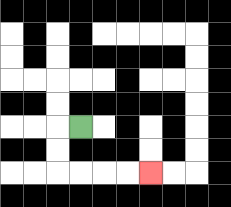{'start': '[3, 5]', 'end': '[6, 7]', 'path_directions': 'L,D,D,R,R,R,R', 'path_coordinates': '[[3, 5], [2, 5], [2, 6], [2, 7], [3, 7], [4, 7], [5, 7], [6, 7]]'}